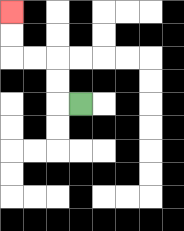{'start': '[3, 4]', 'end': '[0, 0]', 'path_directions': 'L,U,U,L,L,U,U', 'path_coordinates': '[[3, 4], [2, 4], [2, 3], [2, 2], [1, 2], [0, 2], [0, 1], [0, 0]]'}